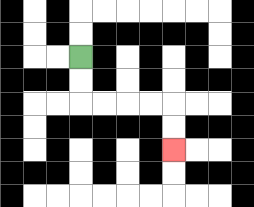{'start': '[3, 2]', 'end': '[7, 6]', 'path_directions': 'D,D,R,R,R,R,D,D', 'path_coordinates': '[[3, 2], [3, 3], [3, 4], [4, 4], [5, 4], [6, 4], [7, 4], [7, 5], [7, 6]]'}